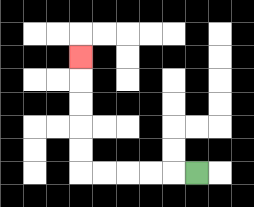{'start': '[8, 7]', 'end': '[3, 2]', 'path_directions': 'L,L,L,L,L,U,U,U,U,U', 'path_coordinates': '[[8, 7], [7, 7], [6, 7], [5, 7], [4, 7], [3, 7], [3, 6], [3, 5], [3, 4], [3, 3], [3, 2]]'}